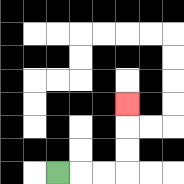{'start': '[2, 7]', 'end': '[5, 4]', 'path_directions': 'R,R,R,U,U,U', 'path_coordinates': '[[2, 7], [3, 7], [4, 7], [5, 7], [5, 6], [5, 5], [5, 4]]'}